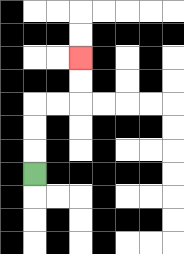{'start': '[1, 7]', 'end': '[3, 2]', 'path_directions': 'U,U,U,R,R,U,U', 'path_coordinates': '[[1, 7], [1, 6], [1, 5], [1, 4], [2, 4], [3, 4], [3, 3], [3, 2]]'}